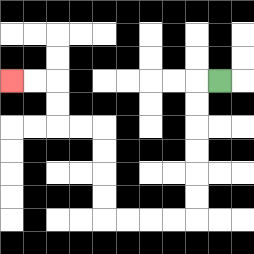{'start': '[9, 3]', 'end': '[0, 3]', 'path_directions': 'L,D,D,D,D,D,D,L,L,L,L,U,U,U,U,L,L,U,U,L,L', 'path_coordinates': '[[9, 3], [8, 3], [8, 4], [8, 5], [8, 6], [8, 7], [8, 8], [8, 9], [7, 9], [6, 9], [5, 9], [4, 9], [4, 8], [4, 7], [4, 6], [4, 5], [3, 5], [2, 5], [2, 4], [2, 3], [1, 3], [0, 3]]'}